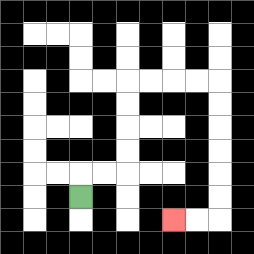{'start': '[3, 8]', 'end': '[7, 9]', 'path_directions': 'U,R,R,U,U,U,U,R,R,R,R,D,D,D,D,D,D,L,L', 'path_coordinates': '[[3, 8], [3, 7], [4, 7], [5, 7], [5, 6], [5, 5], [5, 4], [5, 3], [6, 3], [7, 3], [8, 3], [9, 3], [9, 4], [9, 5], [9, 6], [9, 7], [9, 8], [9, 9], [8, 9], [7, 9]]'}